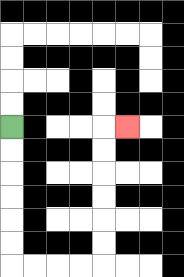{'start': '[0, 5]', 'end': '[5, 5]', 'path_directions': 'D,D,D,D,D,D,R,R,R,R,U,U,U,U,U,U,R', 'path_coordinates': '[[0, 5], [0, 6], [0, 7], [0, 8], [0, 9], [0, 10], [0, 11], [1, 11], [2, 11], [3, 11], [4, 11], [4, 10], [4, 9], [4, 8], [4, 7], [4, 6], [4, 5], [5, 5]]'}